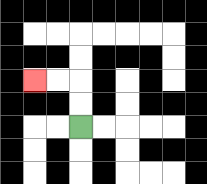{'start': '[3, 5]', 'end': '[1, 3]', 'path_directions': 'U,U,L,L', 'path_coordinates': '[[3, 5], [3, 4], [3, 3], [2, 3], [1, 3]]'}